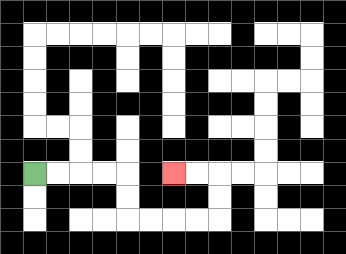{'start': '[1, 7]', 'end': '[7, 7]', 'path_directions': 'R,R,R,R,D,D,R,R,R,R,U,U,L,L', 'path_coordinates': '[[1, 7], [2, 7], [3, 7], [4, 7], [5, 7], [5, 8], [5, 9], [6, 9], [7, 9], [8, 9], [9, 9], [9, 8], [9, 7], [8, 7], [7, 7]]'}